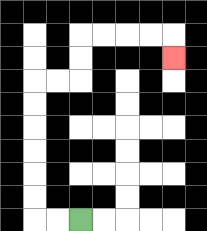{'start': '[3, 9]', 'end': '[7, 2]', 'path_directions': 'L,L,U,U,U,U,U,U,R,R,U,U,R,R,R,R,D', 'path_coordinates': '[[3, 9], [2, 9], [1, 9], [1, 8], [1, 7], [1, 6], [1, 5], [1, 4], [1, 3], [2, 3], [3, 3], [3, 2], [3, 1], [4, 1], [5, 1], [6, 1], [7, 1], [7, 2]]'}